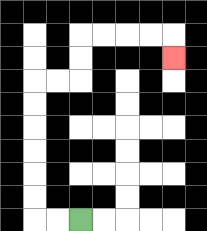{'start': '[3, 9]', 'end': '[7, 2]', 'path_directions': 'L,L,U,U,U,U,U,U,R,R,U,U,R,R,R,R,D', 'path_coordinates': '[[3, 9], [2, 9], [1, 9], [1, 8], [1, 7], [1, 6], [1, 5], [1, 4], [1, 3], [2, 3], [3, 3], [3, 2], [3, 1], [4, 1], [5, 1], [6, 1], [7, 1], [7, 2]]'}